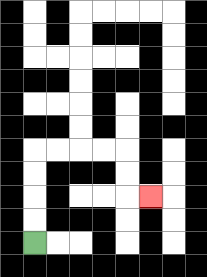{'start': '[1, 10]', 'end': '[6, 8]', 'path_directions': 'U,U,U,U,R,R,R,R,D,D,R', 'path_coordinates': '[[1, 10], [1, 9], [1, 8], [1, 7], [1, 6], [2, 6], [3, 6], [4, 6], [5, 6], [5, 7], [5, 8], [6, 8]]'}